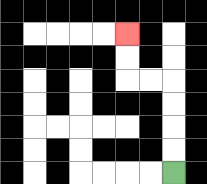{'start': '[7, 7]', 'end': '[5, 1]', 'path_directions': 'U,U,U,U,L,L,U,U', 'path_coordinates': '[[7, 7], [7, 6], [7, 5], [7, 4], [7, 3], [6, 3], [5, 3], [5, 2], [5, 1]]'}